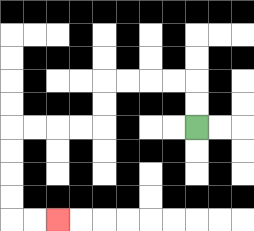{'start': '[8, 5]', 'end': '[2, 9]', 'path_directions': 'U,U,L,L,L,L,D,D,L,L,L,L,D,D,D,D,R,R', 'path_coordinates': '[[8, 5], [8, 4], [8, 3], [7, 3], [6, 3], [5, 3], [4, 3], [4, 4], [4, 5], [3, 5], [2, 5], [1, 5], [0, 5], [0, 6], [0, 7], [0, 8], [0, 9], [1, 9], [2, 9]]'}